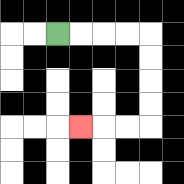{'start': '[2, 1]', 'end': '[3, 5]', 'path_directions': 'R,R,R,R,D,D,D,D,L,L,L', 'path_coordinates': '[[2, 1], [3, 1], [4, 1], [5, 1], [6, 1], [6, 2], [6, 3], [6, 4], [6, 5], [5, 5], [4, 5], [3, 5]]'}